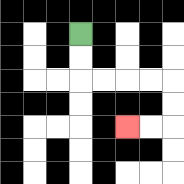{'start': '[3, 1]', 'end': '[5, 5]', 'path_directions': 'D,D,R,R,R,R,D,D,L,L', 'path_coordinates': '[[3, 1], [3, 2], [3, 3], [4, 3], [5, 3], [6, 3], [7, 3], [7, 4], [7, 5], [6, 5], [5, 5]]'}